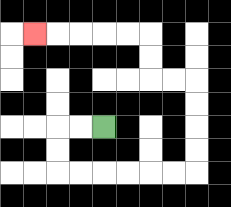{'start': '[4, 5]', 'end': '[1, 1]', 'path_directions': 'L,L,D,D,R,R,R,R,R,R,U,U,U,U,L,L,U,U,L,L,L,L,L', 'path_coordinates': '[[4, 5], [3, 5], [2, 5], [2, 6], [2, 7], [3, 7], [4, 7], [5, 7], [6, 7], [7, 7], [8, 7], [8, 6], [8, 5], [8, 4], [8, 3], [7, 3], [6, 3], [6, 2], [6, 1], [5, 1], [4, 1], [3, 1], [2, 1], [1, 1]]'}